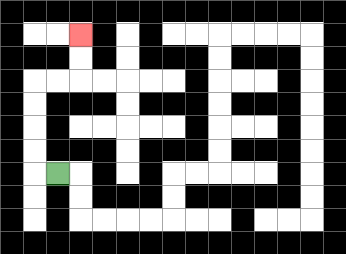{'start': '[2, 7]', 'end': '[3, 1]', 'path_directions': 'L,U,U,U,U,R,R,U,U', 'path_coordinates': '[[2, 7], [1, 7], [1, 6], [1, 5], [1, 4], [1, 3], [2, 3], [3, 3], [3, 2], [3, 1]]'}